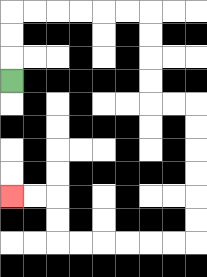{'start': '[0, 3]', 'end': '[0, 8]', 'path_directions': 'U,U,U,R,R,R,R,R,R,D,D,D,D,R,R,D,D,D,D,D,D,L,L,L,L,L,L,U,U,L,L', 'path_coordinates': '[[0, 3], [0, 2], [0, 1], [0, 0], [1, 0], [2, 0], [3, 0], [4, 0], [5, 0], [6, 0], [6, 1], [6, 2], [6, 3], [6, 4], [7, 4], [8, 4], [8, 5], [8, 6], [8, 7], [8, 8], [8, 9], [8, 10], [7, 10], [6, 10], [5, 10], [4, 10], [3, 10], [2, 10], [2, 9], [2, 8], [1, 8], [0, 8]]'}